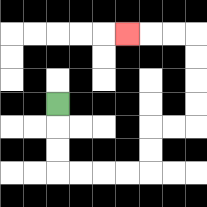{'start': '[2, 4]', 'end': '[5, 1]', 'path_directions': 'D,D,D,R,R,R,R,U,U,R,R,U,U,U,U,L,L,L', 'path_coordinates': '[[2, 4], [2, 5], [2, 6], [2, 7], [3, 7], [4, 7], [5, 7], [6, 7], [6, 6], [6, 5], [7, 5], [8, 5], [8, 4], [8, 3], [8, 2], [8, 1], [7, 1], [6, 1], [5, 1]]'}